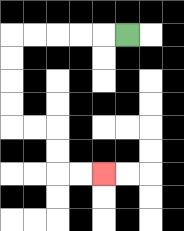{'start': '[5, 1]', 'end': '[4, 7]', 'path_directions': 'L,L,L,L,L,D,D,D,D,R,R,D,D,R,R', 'path_coordinates': '[[5, 1], [4, 1], [3, 1], [2, 1], [1, 1], [0, 1], [0, 2], [0, 3], [0, 4], [0, 5], [1, 5], [2, 5], [2, 6], [2, 7], [3, 7], [4, 7]]'}